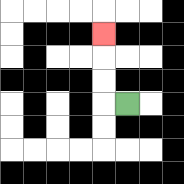{'start': '[5, 4]', 'end': '[4, 1]', 'path_directions': 'L,U,U,U', 'path_coordinates': '[[5, 4], [4, 4], [4, 3], [4, 2], [4, 1]]'}